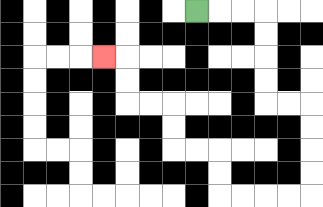{'start': '[8, 0]', 'end': '[4, 2]', 'path_directions': 'R,R,R,D,D,D,D,R,R,D,D,D,D,L,L,L,L,U,U,L,L,U,U,L,L,U,U,L', 'path_coordinates': '[[8, 0], [9, 0], [10, 0], [11, 0], [11, 1], [11, 2], [11, 3], [11, 4], [12, 4], [13, 4], [13, 5], [13, 6], [13, 7], [13, 8], [12, 8], [11, 8], [10, 8], [9, 8], [9, 7], [9, 6], [8, 6], [7, 6], [7, 5], [7, 4], [6, 4], [5, 4], [5, 3], [5, 2], [4, 2]]'}